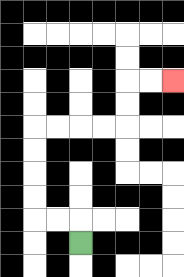{'start': '[3, 10]', 'end': '[7, 3]', 'path_directions': 'U,L,L,U,U,U,U,R,R,R,R,U,U,R,R', 'path_coordinates': '[[3, 10], [3, 9], [2, 9], [1, 9], [1, 8], [1, 7], [1, 6], [1, 5], [2, 5], [3, 5], [4, 5], [5, 5], [5, 4], [5, 3], [6, 3], [7, 3]]'}